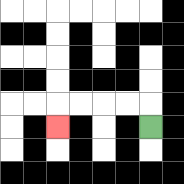{'start': '[6, 5]', 'end': '[2, 5]', 'path_directions': 'U,L,L,L,L,D', 'path_coordinates': '[[6, 5], [6, 4], [5, 4], [4, 4], [3, 4], [2, 4], [2, 5]]'}